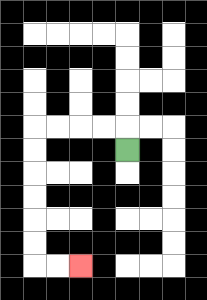{'start': '[5, 6]', 'end': '[3, 11]', 'path_directions': 'U,L,L,L,L,D,D,D,D,D,D,R,R', 'path_coordinates': '[[5, 6], [5, 5], [4, 5], [3, 5], [2, 5], [1, 5], [1, 6], [1, 7], [1, 8], [1, 9], [1, 10], [1, 11], [2, 11], [3, 11]]'}